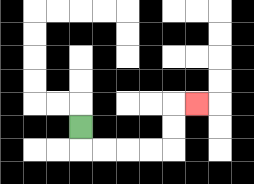{'start': '[3, 5]', 'end': '[8, 4]', 'path_directions': 'D,R,R,R,R,U,U,R', 'path_coordinates': '[[3, 5], [3, 6], [4, 6], [5, 6], [6, 6], [7, 6], [7, 5], [7, 4], [8, 4]]'}